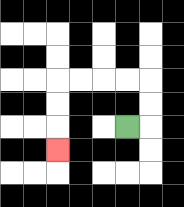{'start': '[5, 5]', 'end': '[2, 6]', 'path_directions': 'R,U,U,L,L,L,L,D,D,D', 'path_coordinates': '[[5, 5], [6, 5], [6, 4], [6, 3], [5, 3], [4, 3], [3, 3], [2, 3], [2, 4], [2, 5], [2, 6]]'}